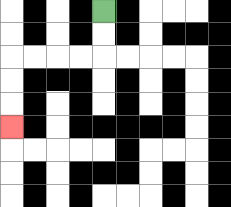{'start': '[4, 0]', 'end': '[0, 5]', 'path_directions': 'D,D,L,L,L,L,D,D,D', 'path_coordinates': '[[4, 0], [4, 1], [4, 2], [3, 2], [2, 2], [1, 2], [0, 2], [0, 3], [0, 4], [0, 5]]'}